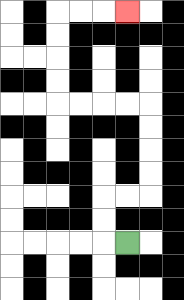{'start': '[5, 10]', 'end': '[5, 0]', 'path_directions': 'L,U,U,R,R,U,U,U,U,L,L,L,L,U,U,U,U,R,R,R', 'path_coordinates': '[[5, 10], [4, 10], [4, 9], [4, 8], [5, 8], [6, 8], [6, 7], [6, 6], [6, 5], [6, 4], [5, 4], [4, 4], [3, 4], [2, 4], [2, 3], [2, 2], [2, 1], [2, 0], [3, 0], [4, 0], [5, 0]]'}